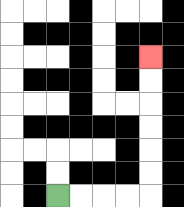{'start': '[2, 8]', 'end': '[6, 2]', 'path_directions': 'R,R,R,R,U,U,U,U,U,U', 'path_coordinates': '[[2, 8], [3, 8], [4, 8], [5, 8], [6, 8], [6, 7], [6, 6], [6, 5], [6, 4], [6, 3], [6, 2]]'}